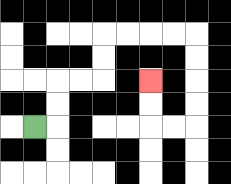{'start': '[1, 5]', 'end': '[6, 3]', 'path_directions': 'R,U,U,R,R,U,U,R,R,R,R,D,D,D,D,L,L,U,U', 'path_coordinates': '[[1, 5], [2, 5], [2, 4], [2, 3], [3, 3], [4, 3], [4, 2], [4, 1], [5, 1], [6, 1], [7, 1], [8, 1], [8, 2], [8, 3], [8, 4], [8, 5], [7, 5], [6, 5], [6, 4], [6, 3]]'}